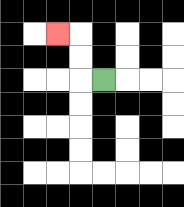{'start': '[4, 3]', 'end': '[2, 1]', 'path_directions': 'L,U,U,L', 'path_coordinates': '[[4, 3], [3, 3], [3, 2], [3, 1], [2, 1]]'}